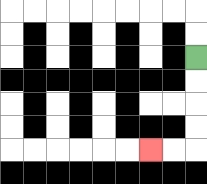{'start': '[8, 2]', 'end': '[6, 6]', 'path_directions': 'D,D,D,D,L,L', 'path_coordinates': '[[8, 2], [8, 3], [8, 4], [8, 5], [8, 6], [7, 6], [6, 6]]'}